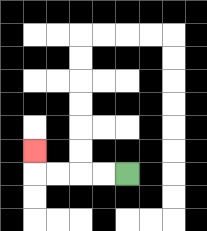{'start': '[5, 7]', 'end': '[1, 6]', 'path_directions': 'L,L,L,L,U', 'path_coordinates': '[[5, 7], [4, 7], [3, 7], [2, 7], [1, 7], [1, 6]]'}